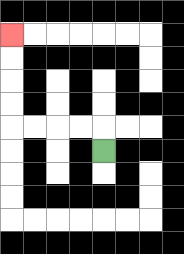{'start': '[4, 6]', 'end': '[0, 1]', 'path_directions': 'U,L,L,L,L,U,U,U,U', 'path_coordinates': '[[4, 6], [4, 5], [3, 5], [2, 5], [1, 5], [0, 5], [0, 4], [0, 3], [0, 2], [0, 1]]'}